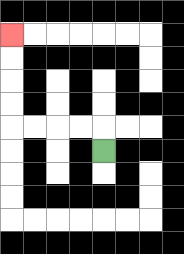{'start': '[4, 6]', 'end': '[0, 1]', 'path_directions': 'U,L,L,L,L,U,U,U,U', 'path_coordinates': '[[4, 6], [4, 5], [3, 5], [2, 5], [1, 5], [0, 5], [0, 4], [0, 3], [0, 2], [0, 1]]'}